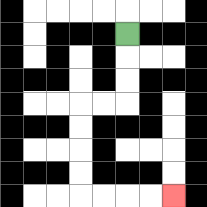{'start': '[5, 1]', 'end': '[7, 8]', 'path_directions': 'D,D,D,L,L,D,D,D,D,R,R,R,R', 'path_coordinates': '[[5, 1], [5, 2], [5, 3], [5, 4], [4, 4], [3, 4], [3, 5], [3, 6], [3, 7], [3, 8], [4, 8], [5, 8], [6, 8], [7, 8]]'}